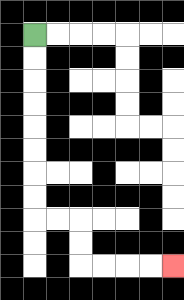{'start': '[1, 1]', 'end': '[7, 11]', 'path_directions': 'D,D,D,D,D,D,D,D,R,R,D,D,R,R,R,R', 'path_coordinates': '[[1, 1], [1, 2], [1, 3], [1, 4], [1, 5], [1, 6], [1, 7], [1, 8], [1, 9], [2, 9], [3, 9], [3, 10], [3, 11], [4, 11], [5, 11], [6, 11], [7, 11]]'}